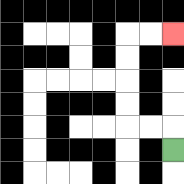{'start': '[7, 6]', 'end': '[7, 1]', 'path_directions': 'U,L,L,U,U,U,U,R,R', 'path_coordinates': '[[7, 6], [7, 5], [6, 5], [5, 5], [5, 4], [5, 3], [5, 2], [5, 1], [6, 1], [7, 1]]'}